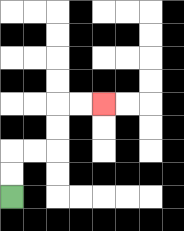{'start': '[0, 8]', 'end': '[4, 4]', 'path_directions': 'U,U,R,R,U,U,R,R', 'path_coordinates': '[[0, 8], [0, 7], [0, 6], [1, 6], [2, 6], [2, 5], [2, 4], [3, 4], [4, 4]]'}